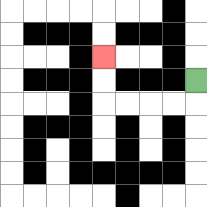{'start': '[8, 3]', 'end': '[4, 2]', 'path_directions': 'D,L,L,L,L,U,U', 'path_coordinates': '[[8, 3], [8, 4], [7, 4], [6, 4], [5, 4], [4, 4], [4, 3], [4, 2]]'}